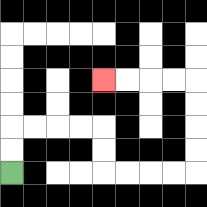{'start': '[0, 7]', 'end': '[4, 3]', 'path_directions': 'U,U,R,R,R,R,D,D,R,R,R,R,U,U,U,U,L,L,L,L', 'path_coordinates': '[[0, 7], [0, 6], [0, 5], [1, 5], [2, 5], [3, 5], [4, 5], [4, 6], [4, 7], [5, 7], [6, 7], [7, 7], [8, 7], [8, 6], [8, 5], [8, 4], [8, 3], [7, 3], [6, 3], [5, 3], [4, 3]]'}